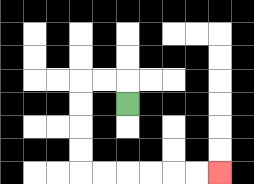{'start': '[5, 4]', 'end': '[9, 7]', 'path_directions': 'U,L,L,D,D,D,D,R,R,R,R,R,R', 'path_coordinates': '[[5, 4], [5, 3], [4, 3], [3, 3], [3, 4], [3, 5], [3, 6], [3, 7], [4, 7], [5, 7], [6, 7], [7, 7], [8, 7], [9, 7]]'}